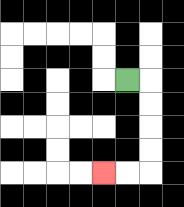{'start': '[5, 3]', 'end': '[4, 7]', 'path_directions': 'R,D,D,D,D,L,L', 'path_coordinates': '[[5, 3], [6, 3], [6, 4], [6, 5], [6, 6], [6, 7], [5, 7], [4, 7]]'}